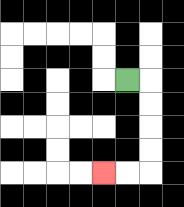{'start': '[5, 3]', 'end': '[4, 7]', 'path_directions': 'R,D,D,D,D,L,L', 'path_coordinates': '[[5, 3], [6, 3], [6, 4], [6, 5], [6, 6], [6, 7], [5, 7], [4, 7]]'}